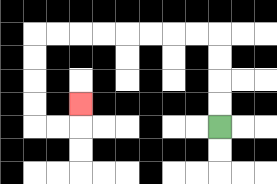{'start': '[9, 5]', 'end': '[3, 4]', 'path_directions': 'U,U,U,U,L,L,L,L,L,L,L,L,D,D,D,D,R,R,U', 'path_coordinates': '[[9, 5], [9, 4], [9, 3], [9, 2], [9, 1], [8, 1], [7, 1], [6, 1], [5, 1], [4, 1], [3, 1], [2, 1], [1, 1], [1, 2], [1, 3], [1, 4], [1, 5], [2, 5], [3, 5], [3, 4]]'}